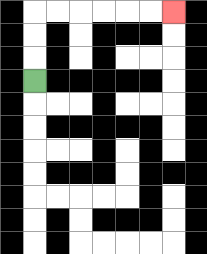{'start': '[1, 3]', 'end': '[7, 0]', 'path_directions': 'U,U,U,R,R,R,R,R,R', 'path_coordinates': '[[1, 3], [1, 2], [1, 1], [1, 0], [2, 0], [3, 0], [4, 0], [5, 0], [6, 0], [7, 0]]'}